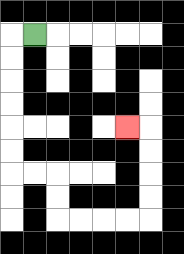{'start': '[1, 1]', 'end': '[5, 5]', 'path_directions': 'L,D,D,D,D,D,D,R,R,D,D,R,R,R,R,U,U,U,U,L', 'path_coordinates': '[[1, 1], [0, 1], [0, 2], [0, 3], [0, 4], [0, 5], [0, 6], [0, 7], [1, 7], [2, 7], [2, 8], [2, 9], [3, 9], [4, 9], [5, 9], [6, 9], [6, 8], [6, 7], [6, 6], [6, 5], [5, 5]]'}